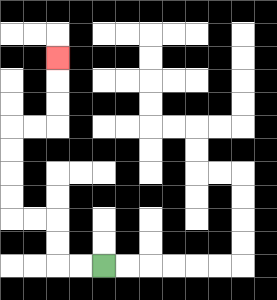{'start': '[4, 11]', 'end': '[2, 2]', 'path_directions': 'L,L,U,U,L,L,U,U,U,U,R,R,U,U,U', 'path_coordinates': '[[4, 11], [3, 11], [2, 11], [2, 10], [2, 9], [1, 9], [0, 9], [0, 8], [0, 7], [0, 6], [0, 5], [1, 5], [2, 5], [2, 4], [2, 3], [2, 2]]'}